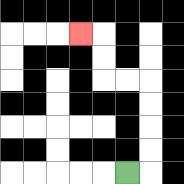{'start': '[5, 7]', 'end': '[3, 1]', 'path_directions': 'R,U,U,U,U,L,L,U,U,L', 'path_coordinates': '[[5, 7], [6, 7], [6, 6], [6, 5], [6, 4], [6, 3], [5, 3], [4, 3], [4, 2], [4, 1], [3, 1]]'}